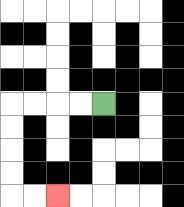{'start': '[4, 4]', 'end': '[2, 8]', 'path_directions': 'L,L,L,L,D,D,D,D,R,R', 'path_coordinates': '[[4, 4], [3, 4], [2, 4], [1, 4], [0, 4], [0, 5], [0, 6], [0, 7], [0, 8], [1, 8], [2, 8]]'}